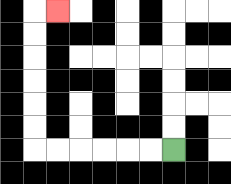{'start': '[7, 6]', 'end': '[2, 0]', 'path_directions': 'L,L,L,L,L,L,U,U,U,U,U,U,R', 'path_coordinates': '[[7, 6], [6, 6], [5, 6], [4, 6], [3, 6], [2, 6], [1, 6], [1, 5], [1, 4], [1, 3], [1, 2], [1, 1], [1, 0], [2, 0]]'}